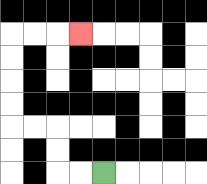{'start': '[4, 7]', 'end': '[3, 1]', 'path_directions': 'L,L,U,U,L,L,U,U,U,U,R,R,R', 'path_coordinates': '[[4, 7], [3, 7], [2, 7], [2, 6], [2, 5], [1, 5], [0, 5], [0, 4], [0, 3], [0, 2], [0, 1], [1, 1], [2, 1], [3, 1]]'}